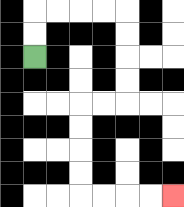{'start': '[1, 2]', 'end': '[7, 8]', 'path_directions': 'U,U,R,R,R,R,D,D,D,D,L,L,D,D,D,D,R,R,R,R', 'path_coordinates': '[[1, 2], [1, 1], [1, 0], [2, 0], [3, 0], [4, 0], [5, 0], [5, 1], [5, 2], [5, 3], [5, 4], [4, 4], [3, 4], [3, 5], [3, 6], [3, 7], [3, 8], [4, 8], [5, 8], [6, 8], [7, 8]]'}